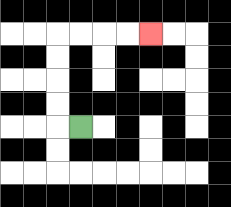{'start': '[3, 5]', 'end': '[6, 1]', 'path_directions': 'L,U,U,U,U,R,R,R,R', 'path_coordinates': '[[3, 5], [2, 5], [2, 4], [2, 3], [2, 2], [2, 1], [3, 1], [4, 1], [5, 1], [6, 1]]'}